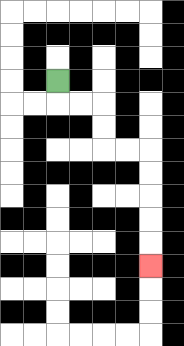{'start': '[2, 3]', 'end': '[6, 11]', 'path_directions': 'D,R,R,D,D,R,R,D,D,D,D,D', 'path_coordinates': '[[2, 3], [2, 4], [3, 4], [4, 4], [4, 5], [4, 6], [5, 6], [6, 6], [6, 7], [6, 8], [6, 9], [6, 10], [6, 11]]'}